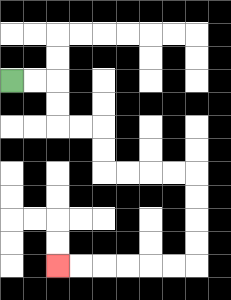{'start': '[0, 3]', 'end': '[2, 11]', 'path_directions': 'R,R,D,D,R,R,D,D,R,R,R,R,D,D,D,D,L,L,L,L,L,L', 'path_coordinates': '[[0, 3], [1, 3], [2, 3], [2, 4], [2, 5], [3, 5], [4, 5], [4, 6], [4, 7], [5, 7], [6, 7], [7, 7], [8, 7], [8, 8], [8, 9], [8, 10], [8, 11], [7, 11], [6, 11], [5, 11], [4, 11], [3, 11], [2, 11]]'}